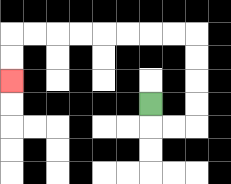{'start': '[6, 4]', 'end': '[0, 3]', 'path_directions': 'D,R,R,U,U,U,U,L,L,L,L,L,L,L,L,D,D', 'path_coordinates': '[[6, 4], [6, 5], [7, 5], [8, 5], [8, 4], [8, 3], [8, 2], [8, 1], [7, 1], [6, 1], [5, 1], [4, 1], [3, 1], [2, 1], [1, 1], [0, 1], [0, 2], [0, 3]]'}